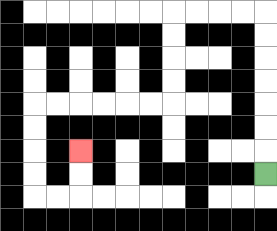{'start': '[11, 7]', 'end': '[3, 6]', 'path_directions': 'U,U,U,U,U,U,U,L,L,L,L,D,D,D,D,L,L,L,L,L,L,D,D,D,D,R,R,U,U', 'path_coordinates': '[[11, 7], [11, 6], [11, 5], [11, 4], [11, 3], [11, 2], [11, 1], [11, 0], [10, 0], [9, 0], [8, 0], [7, 0], [7, 1], [7, 2], [7, 3], [7, 4], [6, 4], [5, 4], [4, 4], [3, 4], [2, 4], [1, 4], [1, 5], [1, 6], [1, 7], [1, 8], [2, 8], [3, 8], [3, 7], [3, 6]]'}